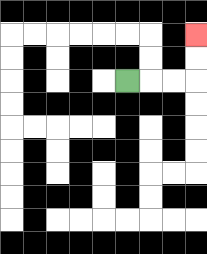{'start': '[5, 3]', 'end': '[8, 1]', 'path_directions': 'R,R,R,U,U', 'path_coordinates': '[[5, 3], [6, 3], [7, 3], [8, 3], [8, 2], [8, 1]]'}